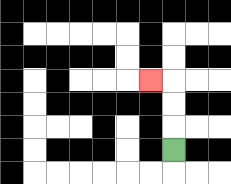{'start': '[7, 6]', 'end': '[6, 3]', 'path_directions': 'U,U,U,L', 'path_coordinates': '[[7, 6], [7, 5], [7, 4], [7, 3], [6, 3]]'}